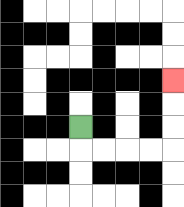{'start': '[3, 5]', 'end': '[7, 3]', 'path_directions': 'D,R,R,R,R,U,U,U', 'path_coordinates': '[[3, 5], [3, 6], [4, 6], [5, 6], [6, 6], [7, 6], [7, 5], [7, 4], [7, 3]]'}